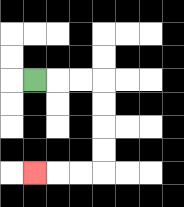{'start': '[1, 3]', 'end': '[1, 7]', 'path_directions': 'R,R,R,D,D,D,D,L,L,L', 'path_coordinates': '[[1, 3], [2, 3], [3, 3], [4, 3], [4, 4], [4, 5], [4, 6], [4, 7], [3, 7], [2, 7], [1, 7]]'}